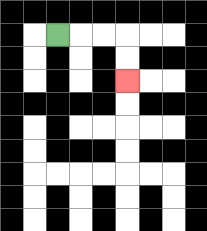{'start': '[2, 1]', 'end': '[5, 3]', 'path_directions': 'R,R,R,D,D', 'path_coordinates': '[[2, 1], [3, 1], [4, 1], [5, 1], [5, 2], [5, 3]]'}